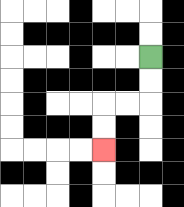{'start': '[6, 2]', 'end': '[4, 6]', 'path_directions': 'D,D,L,L,D,D', 'path_coordinates': '[[6, 2], [6, 3], [6, 4], [5, 4], [4, 4], [4, 5], [4, 6]]'}